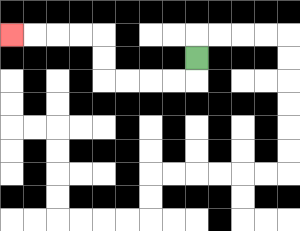{'start': '[8, 2]', 'end': '[0, 1]', 'path_directions': 'D,L,L,L,L,U,U,L,L,L,L', 'path_coordinates': '[[8, 2], [8, 3], [7, 3], [6, 3], [5, 3], [4, 3], [4, 2], [4, 1], [3, 1], [2, 1], [1, 1], [0, 1]]'}